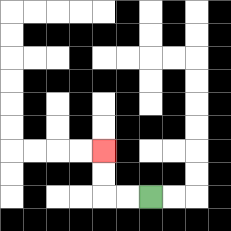{'start': '[6, 8]', 'end': '[4, 6]', 'path_directions': 'L,L,U,U', 'path_coordinates': '[[6, 8], [5, 8], [4, 8], [4, 7], [4, 6]]'}